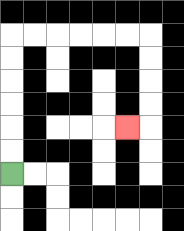{'start': '[0, 7]', 'end': '[5, 5]', 'path_directions': 'U,U,U,U,U,U,R,R,R,R,R,R,D,D,D,D,L', 'path_coordinates': '[[0, 7], [0, 6], [0, 5], [0, 4], [0, 3], [0, 2], [0, 1], [1, 1], [2, 1], [3, 1], [4, 1], [5, 1], [6, 1], [6, 2], [6, 3], [6, 4], [6, 5], [5, 5]]'}